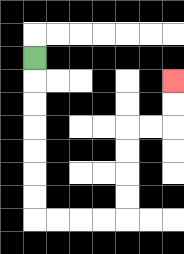{'start': '[1, 2]', 'end': '[7, 3]', 'path_directions': 'D,D,D,D,D,D,D,R,R,R,R,U,U,U,U,R,R,U,U', 'path_coordinates': '[[1, 2], [1, 3], [1, 4], [1, 5], [1, 6], [1, 7], [1, 8], [1, 9], [2, 9], [3, 9], [4, 9], [5, 9], [5, 8], [5, 7], [5, 6], [5, 5], [6, 5], [7, 5], [7, 4], [7, 3]]'}